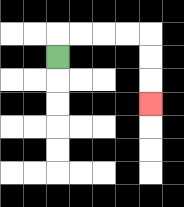{'start': '[2, 2]', 'end': '[6, 4]', 'path_directions': 'U,R,R,R,R,D,D,D', 'path_coordinates': '[[2, 2], [2, 1], [3, 1], [4, 1], [5, 1], [6, 1], [6, 2], [6, 3], [6, 4]]'}